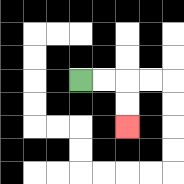{'start': '[3, 3]', 'end': '[5, 5]', 'path_directions': 'R,R,D,D', 'path_coordinates': '[[3, 3], [4, 3], [5, 3], [5, 4], [5, 5]]'}